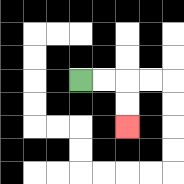{'start': '[3, 3]', 'end': '[5, 5]', 'path_directions': 'R,R,D,D', 'path_coordinates': '[[3, 3], [4, 3], [5, 3], [5, 4], [5, 5]]'}